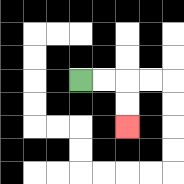{'start': '[3, 3]', 'end': '[5, 5]', 'path_directions': 'R,R,D,D', 'path_coordinates': '[[3, 3], [4, 3], [5, 3], [5, 4], [5, 5]]'}